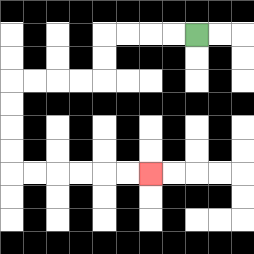{'start': '[8, 1]', 'end': '[6, 7]', 'path_directions': 'L,L,L,L,D,D,L,L,L,L,D,D,D,D,R,R,R,R,R,R', 'path_coordinates': '[[8, 1], [7, 1], [6, 1], [5, 1], [4, 1], [4, 2], [4, 3], [3, 3], [2, 3], [1, 3], [0, 3], [0, 4], [0, 5], [0, 6], [0, 7], [1, 7], [2, 7], [3, 7], [4, 7], [5, 7], [6, 7]]'}